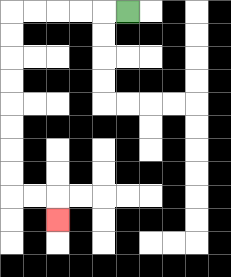{'start': '[5, 0]', 'end': '[2, 9]', 'path_directions': 'L,L,L,L,L,D,D,D,D,D,D,D,D,R,R,D', 'path_coordinates': '[[5, 0], [4, 0], [3, 0], [2, 0], [1, 0], [0, 0], [0, 1], [0, 2], [0, 3], [0, 4], [0, 5], [0, 6], [0, 7], [0, 8], [1, 8], [2, 8], [2, 9]]'}